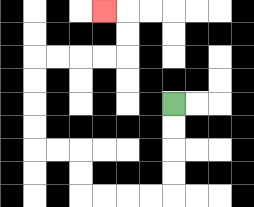{'start': '[7, 4]', 'end': '[4, 0]', 'path_directions': 'D,D,D,D,L,L,L,L,U,U,L,L,U,U,U,U,R,R,R,R,U,U,L', 'path_coordinates': '[[7, 4], [7, 5], [7, 6], [7, 7], [7, 8], [6, 8], [5, 8], [4, 8], [3, 8], [3, 7], [3, 6], [2, 6], [1, 6], [1, 5], [1, 4], [1, 3], [1, 2], [2, 2], [3, 2], [4, 2], [5, 2], [5, 1], [5, 0], [4, 0]]'}